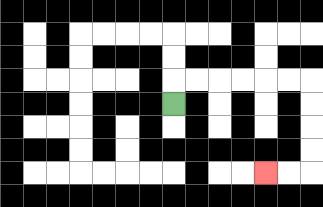{'start': '[7, 4]', 'end': '[11, 7]', 'path_directions': 'U,R,R,R,R,R,R,D,D,D,D,L,L', 'path_coordinates': '[[7, 4], [7, 3], [8, 3], [9, 3], [10, 3], [11, 3], [12, 3], [13, 3], [13, 4], [13, 5], [13, 6], [13, 7], [12, 7], [11, 7]]'}